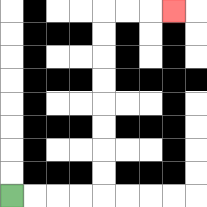{'start': '[0, 8]', 'end': '[7, 0]', 'path_directions': 'R,R,R,R,U,U,U,U,U,U,U,U,R,R,R', 'path_coordinates': '[[0, 8], [1, 8], [2, 8], [3, 8], [4, 8], [4, 7], [4, 6], [4, 5], [4, 4], [4, 3], [4, 2], [4, 1], [4, 0], [5, 0], [6, 0], [7, 0]]'}